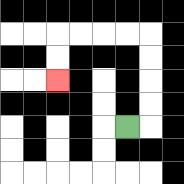{'start': '[5, 5]', 'end': '[2, 3]', 'path_directions': 'R,U,U,U,U,L,L,L,L,D,D', 'path_coordinates': '[[5, 5], [6, 5], [6, 4], [6, 3], [6, 2], [6, 1], [5, 1], [4, 1], [3, 1], [2, 1], [2, 2], [2, 3]]'}